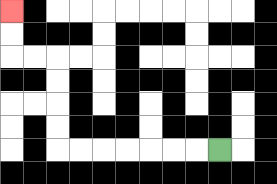{'start': '[9, 6]', 'end': '[0, 0]', 'path_directions': 'L,L,L,L,L,L,L,U,U,U,U,L,L,U,U', 'path_coordinates': '[[9, 6], [8, 6], [7, 6], [6, 6], [5, 6], [4, 6], [3, 6], [2, 6], [2, 5], [2, 4], [2, 3], [2, 2], [1, 2], [0, 2], [0, 1], [0, 0]]'}